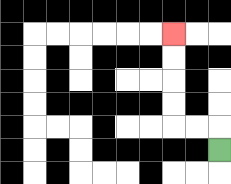{'start': '[9, 6]', 'end': '[7, 1]', 'path_directions': 'U,L,L,U,U,U,U', 'path_coordinates': '[[9, 6], [9, 5], [8, 5], [7, 5], [7, 4], [7, 3], [7, 2], [7, 1]]'}